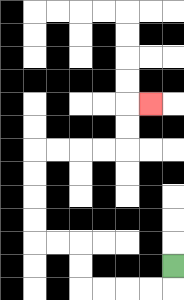{'start': '[7, 11]', 'end': '[6, 4]', 'path_directions': 'D,L,L,L,L,U,U,L,L,U,U,U,U,R,R,R,R,U,U,R', 'path_coordinates': '[[7, 11], [7, 12], [6, 12], [5, 12], [4, 12], [3, 12], [3, 11], [3, 10], [2, 10], [1, 10], [1, 9], [1, 8], [1, 7], [1, 6], [2, 6], [3, 6], [4, 6], [5, 6], [5, 5], [5, 4], [6, 4]]'}